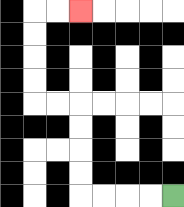{'start': '[7, 8]', 'end': '[3, 0]', 'path_directions': 'L,L,L,L,U,U,U,U,L,L,U,U,U,U,R,R', 'path_coordinates': '[[7, 8], [6, 8], [5, 8], [4, 8], [3, 8], [3, 7], [3, 6], [3, 5], [3, 4], [2, 4], [1, 4], [1, 3], [1, 2], [1, 1], [1, 0], [2, 0], [3, 0]]'}